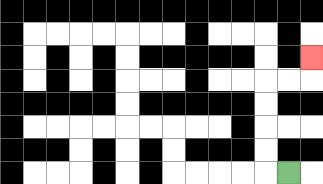{'start': '[12, 7]', 'end': '[13, 2]', 'path_directions': 'L,U,U,U,U,R,R,U', 'path_coordinates': '[[12, 7], [11, 7], [11, 6], [11, 5], [11, 4], [11, 3], [12, 3], [13, 3], [13, 2]]'}